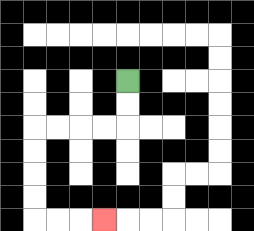{'start': '[5, 3]', 'end': '[4, 9]', 'path_directions': 'D,D,L,L,L,L,D,D,D,D,R,R,R', 'path_coordinates': '[[5, 3], [5, 4], [5, 5], [4, 5], [3, 5], [2, 5], [1, 5], [1, 6], [1, 7], [1, 8], [1, 9], [2, 9], [3, 9], [4, 9]]'}